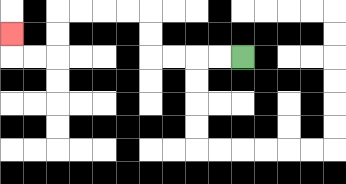{'start': '[10, 2]', 'end': '[0, 1]', 'path_directions': 'L,L,L,L,U,U,L,L,L,L,D,D,L,L,U', 'path_coordinates': '[[10, 2], [9, 2], [8, 2], [7, 2], [6, 2], [6, 1], [6, 0], [5, 0], [4, 0], [3, 0], [2, 0], [2, 1], [2, 2], [1, 2], [0, 2], [0, 1]]'}